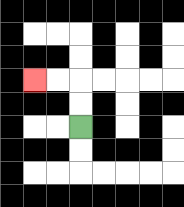{'start': '[3, 5]', 'end': '[1, 3]', 'path_directions': 'U,U,L,L', 'path_coordinates': '[[3, 5], [3, 4], [3, 3], [2, 3], [1, 3]]'}